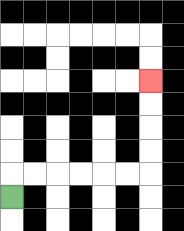{'start': '[0, 8]', 'end': '[6, 3]', 'path_directions': 'U,R,R,R,R,R,R,U,U,U,U', 'path_coordinates': '[[0, 8], [0, 7], [1, 7], [2, 7], [3, 7], [4, 7], [5, 7], [6, 7], [6, 6], [6, 5], [6, 4], [6, 3]]'}